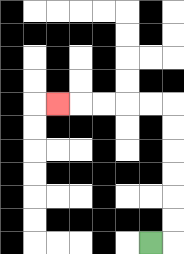{'start': '[6, 10]', 'end': '[2, 4]', 'path_directions': 'R,U,U,U,U,U,U,L,L,L,L,L', 'path_coordinates': '[[6, 10], [7, 10], [7, 9], [7, 8], [7, 7], [7, 6], [7, 5], [7, 4], [6, 4], [5, 4], [4, 4], [3, 4], [2, 4]]'}